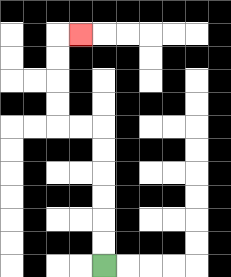{'start': '[4, 11]', 'end': '[3, 1]', 'path_directions': 'U,U,U,U,U,U,L,L,U,U,U,U,R', 'path_coordinates': '[[4, 11], [4, 10], [4, 9], [4, 8], [4, 7], [4, 6], [4, 5], [3, 5], [2, 5], [2, 4], [2, 3], [2, 2], [2, 1], [3, 1]]'}